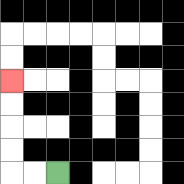{'start': '[2, 7]', 'end': '[0, 3]', 'path_directions': 'L,L,U,U,U,U', 'path_coordinates': '[[2, 7], [1, 7], [0, 7], [0, 6], [0, 5], [0, 4], [0, 3]]'}